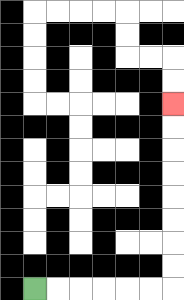{'start': '[1, 12]', 'end': '[7, 4]', 'path_directions': 'R,R,R,R,R,R,U,U,U,U,U,U,U,U', 'path_coordinates': '[[1, 12], [2, 12], [3, 12], [4, 12], [5, 12], [6, 12], [7, 12], [7, 11], [7, 10], [7, 9], [7, 8], [7, 7], [7, 6], [7, 5], [7, 4]]'}